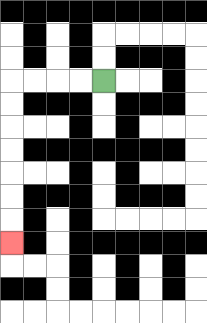{'start': '[4, 3]', 'end': '[0, 10]', 'path_directions': 'L,L,L,L,D,D,D,D,D,D,D', 'path_coordinates': '[[4, 3], [3, 3], [2, 3], [1, 3], [0, 3], [0, 4], [0, 5], [0, 6], [0, 7], [0, 8], [0, 9], [0, 10]]'}